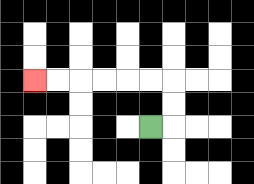{'start': '[6, 5]', 'end': '[1, 3]', 'path_directions': 'R,U,U,L,L,L,L,L,L', 'path_coordinates': '[[6, 5], [7, 5], [7, 4], [7, 3], [6, 3], [5, 3], [4, 3], [3, 3], [2, 3], [1, 3]]'}